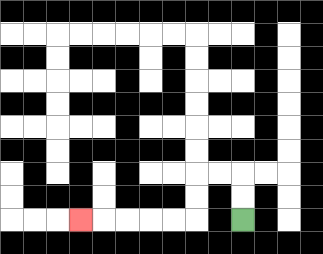{'start': '[10, 9]', 'end': '[3, 9]', 'path_directions': 'U,U,L,L,D,D,L,L,L,L,L', 'path_coordinates': '[[10, 9], [10, 8], [10, 7], [9, 7], [8, 7], [8, 8], [8, 9], [7, 9], [6, 9], [5, 9], [4, 9], [3, 9]]'}